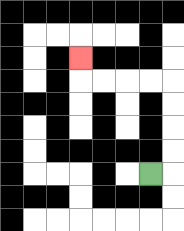{'start': '[6, 7]', 'end': '[3, 2]', 'path_directions': 'R,U,U,U,U,L,L,L,L,U', 'path_coordinates': '[[6, 7], [7, 7], [7, 6], [7, 5], [7, 4], [7, 3], [6, 3], [5, 3], [4, 3], [3, 3], [3, 2]]'}